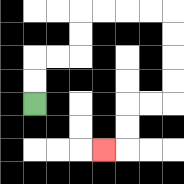{'start': '[1, 4]', 'end': '[4, 6]', 'path_directions': 'U,U,R,R,U,U,R,R,R,R,D,D,D,D,L,L,D,D,L', 'path_coordinates': '[[1, 4], [1, 3], [1, 2], [2, 2], [3, 2], [3, 1], [3, 0], [4, 0], [5, 0], [6, 0], [7, 0], [7, 1], [7, 2], [7, 3], [7, 4], [6, 4], [5, 4], [5, 5], [5, 6], [4, 6]]'}